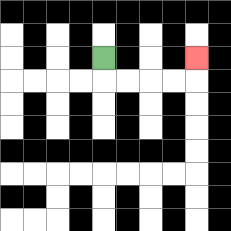{'start': '[4, 2]', 'end': '[8, 2]', 'path_directions': 'D,R,R,R,R,U', 'path_coordinates': '[[4, 2], [4, 3], [5, 3], [6, 3], [7, 3], [8, 3], [8, 2]]'}